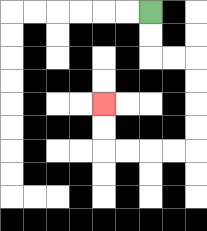{'start': '[6, 0]', 'end': '[4, 4]', 'path_directions': 'D,D,R,R,D,D,D,D,L,L,L,L,U,U', 'path_coordinates': '[[6, 0], [6, 1], [6, 2], [7, 2], [8, 2], [8, 3], [8, 4], [8, 5], [8, 6], [7, 6], [6, 6], [5, 6], [4, 6], [4, 5], [4, 4]]'}